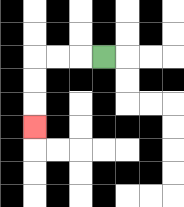{'start': '[4, 2]', 'end': '[1, 5]', 'path_directions': 'L,L,L,D,D,D', 'path_coordinates': '[[4, 2], [3, 2], [2, 2], [1, 2], [1, 3], [1, 4], [1, 5]]'}